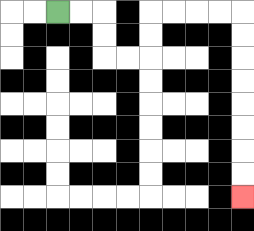{'start': '[2, 0]', 'end': '[10, 8]', 'path_directions': 'R,R,D,D,R,R,U,U,R,R,R,R,D,D,D,D,D,D,D,D', 'path_coordinates': '[[2, 0], [3, 0], [4, 0], [4, 1], [4, 2], [5, 2], [6, 2], [6, 1], [6, 0], [7, 0], [8, 0], [9, 0], [10, 0], [10, 1], [10, 2], [10, 3], [10, 4], [10, 5], [10, 6], [10, 7], [10, 8]]'}